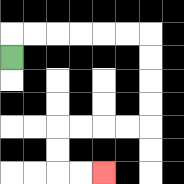{'start': '[0, 2]', 'end': '[4, 7]', 'path_directions': 'U,R,R,R,R,R,R,D,D,D,D,L,L,L,L,D,D,R,R', 'path_coordinates': '[[0, 2], [0, 1], [1, 1], [2, 1], [3, 1], [4, 1], [5, 1], [6, 1], [6, 2], [6, 3], [6, 4], [6, 5], [5, 5], [4, 5], [3, 5], [2, 5], [2, 6], [2, 7], [3, 7], [4, 7]]'}